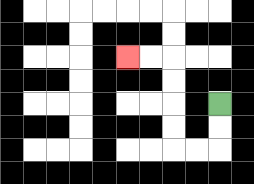{'start': '[9, 4]', 'end': '[5, 2]', 'path_directions': 'D,D,L,L,U,U,U,U,L,L', 'path_coordinates': '[[9, 4], [9, 5], [9, 6], [8, 6], [7, 6], [7, 5], [7, 4], [7, 3], [7, 2], [6, 2], [5, 2]]'}